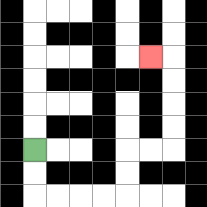{'start': '[1, 6]', 'end': '[6, 2]', 'path_directions': 'D,D,R,R,R,R,U,U,R,R,U,U,U,U,L', 'path_coordinates': '[[1, 6], [1, 7], [1, 8], [2, 8], [3, 8], [4, 8], [5, 8], [5, 7], [5, 6], [6, 6], [7, 6], [7, 5], [7, 4], [7, 3], [7, 2], [6, 2]]'}